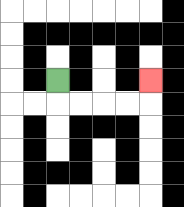{'start': '[2, 3]', 'end': '[6, 3]', 'path_directions': 'D,R,R,R,R,U', 'path_coordinates': '[[2, 3], [2, 4], [3, 4], [4, 4], [5, 4], [6, 4], [6, 3]]'}